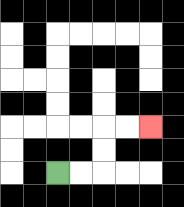{'start': '[2, 7]', 'end': '[6, 5]', 'path_directions': 'R,R,U,U,R,R', 'path_coordinates': '[[2, 7], [3, 7], [4, 7], [4, 6], [4, 5], [5, 5], [6, 5]]'}